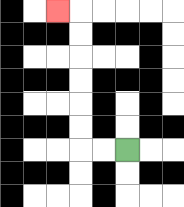{'start': '[5, 6]', 'end': '[2, 0]', 'path_directions': 'L,L,U,U,U,U,U,U,L', 'path_coordinates': '[[5, 6], [4, 6], [3, 6], [3, 5], [3, 4], [3, 3], [3, 2], [3, 1], [3, 0], [2, 0]]'}